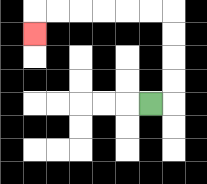{'start': '[6, 4]', 'end': '[1, 1]', 'path_directions': 'R,U,U,U,U,L,L,L,L,L,L,D', 'path_coordinates': '[[6, 4], [7, 4], [7, 3], [7, 2], [7, 1], [7, 0], [6, 0], [5, 0], [4, 0], [3, 0], [2, 0], [1, 0], [1, 1]]'}